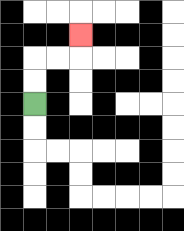{'start': '[1, 4]', 'end': '[3, 1]', 'path_directions': 'U,U,R,R,U', 'path_coordinates': '[[1, 4], [1, 3], [1, 2], [2, 2], [3, 2], [3, 1]]'}